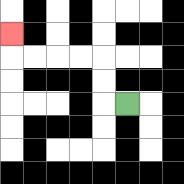{'start': '[5, 4]', 'end': '[0, 1]', 'path_directions': 'L,U,U,L,L,L,L,U', 'path_coordinates': '[[5, 4], [4, 4], [4, 3], [4, 2], [3, 2], [2, 2], [1, 2], [0, 2], [0, 1]]'}